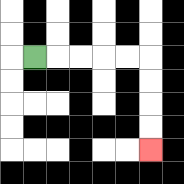{'start': '[1, 2]', 'end': '[6, 6]', 'path_directions': 'R,R,R,R,R,D,D,D,D', 'path_coordinates': '[[1, 2], [2, 2], [3, 2], [4, 2], [5, 2], [6, 2], [6, 3], [6, 4], [6, 5], [6, 6]]'}